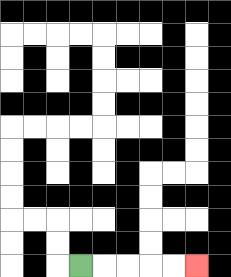{'start': '[3, 11]', 'end': '[8, 11]', 'path_directions': 'R,R,R,R,R', 'path_coordinates': '[[3, 11], [4, 11], [5, 11], [6, 11], [7, 11], [8, 11]]'}